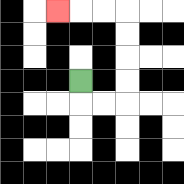{'start': '[3, 3]', 'end': '[2, 0]', 'path_directions': 'D,R,R,U,U,U,U,L,L,L', 'path_coordinates': '[[3, 3], [3, 4], [4, 4], [5, 4], [5, 3], [5, 2], [5, 1], [5, 0], [4, 0], [3, 0], [2, 0]]'}